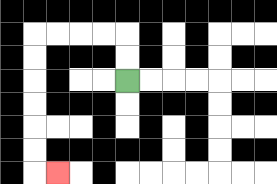{'start': '[5, 3]', 'end': '[2, 7]', 'path_directions': 'U,U,L,L,L,L,D,D,D,D,D,D,R', 'path_coordinates': '[[5, 3], [5, 2], [5, 1], [4, 1], [3, 1], [2, 1], [1, 1], [1, 2], [1, 3], [1, 4], [1, 5], [1, 6], [1, 7], [2, 7]]'}